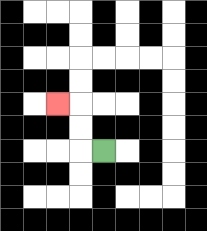{'start': '[4, 6]', 'end': '[2, 4]', 'path_directions': 'L,U,U,L', 'path_coordinates': '[[4, 6], [3, 6], [3, 5], [3, 4], [2, 4]]'}